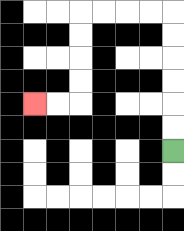{'start': '[7, 6]', 'end': '[1, 4]', 'path_directions': 'U,U,U,U,U,U,L,L,L,L,D,D,D,D,L,L', 'path_coordinates': '[[7, 6], [7, 5], [7, 4], [7, 3], [7, 2], [7, 1], [7, 0], [6, 0], [5, 0], [4, 0], [3, 0], [3, 1], [3, 2], [3, 3], [3, 4], [2, 4], [1, 4]]'}